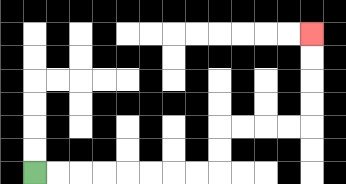{'start': '[1, 7]', 'end': '[13, 1]', 'path_directions': 'R,R,R,R,R,R,R,R,U,U,R,R,R,R,U,U,U,U', 'path_coordinates': '[[1, 7], [2, 7], [3, 7], [4, 7], [5, 7], [6, 7], [7, 7], [8, 7], [9, 7], [9, 6], [9, 5], [10, 5], [11, 5], [12, 5], [13, 5], [13, 4], [13, 3], [13, 2], [13, 1]]'}